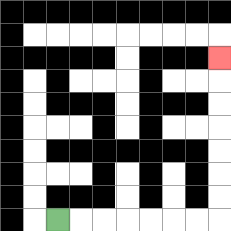{'start': '[2, 9]', 'end': '[9, 2]', 'path_directions': 'R,R,R,R,R,R,R,U,U,U,U,U,U,U', 'path_coordinates': '[[2, 9], [3, 9], [4, 9], [5, 9], [6, 9], [7, 9], [8, 9], [9, 9], [9, 8], [9, 7], [9, 6], [9, 5], [9, 4], [9, 3], [9, 2]]'}